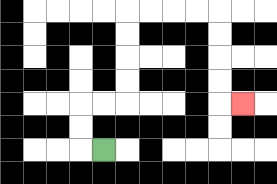{'start': '[4, 6]', 'end': '[10, 4]', 'path_directions': 'L,U,U,R,R,U,U,U,U,R,R,R,R,D,D,D,D,R', 'path_coordinates': '[[4, 6], [3, 6], [3, 5], [3, 4], [4, 4], [5, 4], [5, 3], [5, 2], [5, 1], [5, 0], [6, 0], [7, 0], [8, 0], [9, 0], [9, 1], [9, 2], [9, 3], [9, 4], [10, 4]]'}